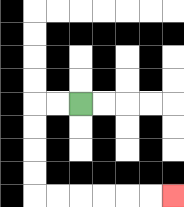{'start': '[3, 4]', 'end': '[7, 8]', 'path_directions': 'L,L,D,D,D,D,R,R,R,R,R,R', 'path_coordinates': '[[3, 4], [2, 4], [1, 4], [1, 5], [1, 6], [1, 7], [1, 8], [2, 8], [3, 8], [4, 8], [5, 8], [6, 8], [7, 8]]'}